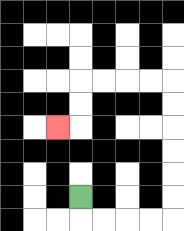{'start': '[3, 8]', 'end': '[2, 5]', 'path_directions': 'D,R,R,R,R,U,U,U,U,U,U,L,L,L,L,D,D,L', 'path_coordinates': '[[3, 8], [3, 9], [4, 9], [5, 9], [6, 9], [7, 9], [7, 8], [7, 7], [7, 6], [7, 5], [7, 4], [7, 3], [6, 3], [5, 3], [4, 3], [3, 3], [3, 4], [3, 5], [2, 5]]'}